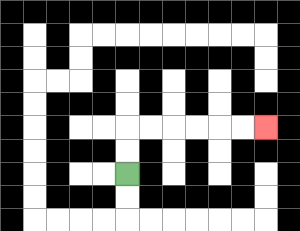{'start': '[5, 7]', 'end': '[11, 5]', 'path_directions': 'U,U,R,R,R,R,R,R', 'path_coordinates': '[[5, 7], [5, 6], [5, 5], [6, 5], [7, 5], [8, 5], [9, 5], [10, 5], [11, 5]]'}